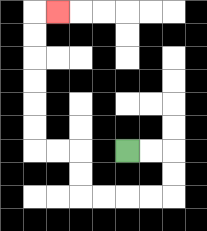{'start': '[5, 6]', 'end': '[2, 0]', 'path_directions': 'R,R,D,D,L,L,L,L,U,U,L,L,U,U,U,U,U,U,R', 'path_coordinates': '[[5, 6], [6, 6], [7, 6], [7, 7], [7, 8], [6, 8], [5, 8], [4, 8], [3, 8], [3, 7], [3, 6], [2, 6], [1, 6], [1, 5], [1, 4], [1, 3], [1, 2], [1, 1], [1, 0], [2, 0]]'}